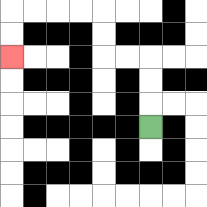{'start': '[6, 5]', 'end': '[0, 2]', 'path_directions': 'U,U,U,L,L,U,U,L,L,L,L,D,D', 'path_coordinates': '[[6, 5], [6, 4], [6, 3], [6, 2], [5, 2], [4, 2], [4, 1], [4, 0], [3, 0], [2, 0], [1, 0], [0, 0], [0, 1], [0, 2]]'}